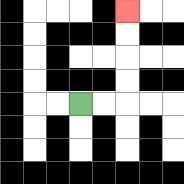{'start': '[3, 4]', 'end': '[5, 0]', 'path_directions': 'R,R,U,U,U,U', 'path_coordinates': '[[3, 4], [4, 4], [5, 4], [5, 3], [5, 2], [5, 1], [5, 0]]'}